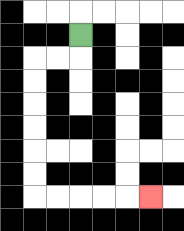{'start': '[3, 1]', 'end': '[6, 8]', 'path_directions': 'D,L,L,D,D,D,D,D,D,R,R,R,R,R', 'path_coordinates': '[[3, 1], [3, 2], [2, 2], [1, 2], [1, 3], [1, 4], [1, 5], [1, 6], [1, 7], [1, 8], [2, 8], [3, 8], [4, 8], [5, 8], [6, 8]]'}